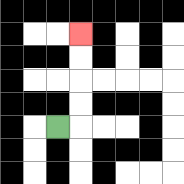{'start': '[2, 5]', 'end': '[3, 1]', 'path_directions': 'R,U,U,U,U', 'path_coordinates': '[[2, 5], [3, 5], [3, 4], [3, 3], [3, 2], [3, 1]]'}